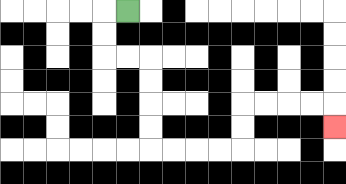{'start': '[5, 0]', 'end': '[14, 5]', 'path_directions': 'L,D,D,R,R,D,D,D,D,R,R,R,R,U,U,R,R,R,R,D', 'path_coordinates': '[[5, 0], [4, 0], [4, 1], [4, 2], [5, 2], [6, 2], [6, 3], [6, 4], [6, 5], [6, 6], [7, 6], [8, 6], [9, 6], [10, 6], [10, 5], [10, 4], [11, 4], [12, 4], [13, 4], [14, 4], [14, 5]]'}